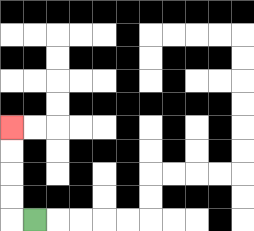{'start': '[1, 9]', 'end': '[0, 5]', 'path_directions': 'L,U,U,U,U', 'path_coordinates': '[[1, 9], [0, 9], [0, 8], [0, 7], [0, 6], [0, 5]]'}